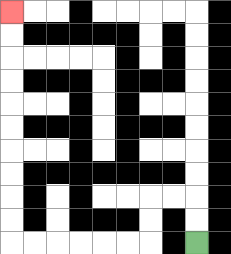{'start': '[8, 10]', 'end': '[0, 0]', 'path_directions': 'U,U,L,L,D,D,L,L,L,L,L,L,U,U,U,U,U,U,U,U,U,U', 'path_coordinates': '[[8, 10], [8, 9], [8, 8], [7, 8], [6, 8], [6, 9], [6, 10], [5, 10], [4, 10], [3, 10], [2, 10], [1, 10], [0, 10], [0, 9], [0, 8], [0, 7], [0, 6], [0, 5], [0, 4], [0, 3], [0, 2], [0, 1], [0, 0]]'}